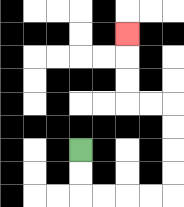{'start': '[3, 6]', 'end': '[5, 1]', 'path_directions': 'D,D,R,R,R,R,U,U,U,U,L,L,U,U,U', 'path_coordinates': '[[3, 6], [3, 7], [3, 8], [4, 8], [5, 8], [6, 8], [7, 8], [7, 7], [7, 6], [7, 5], [7, 4], [6, 4], [5, 4], [5, 3], [5, 2], [5, 1]]'}